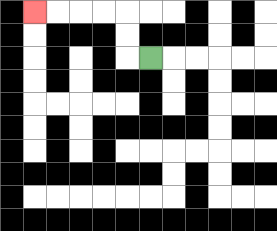{'start': '[6, 2]', 'end': '[1, 0]', 'path_directions': 'L,U,U,L,L,L,L', 'path_coordinates': '[[6, 2], [5, 2], [5, 1], [5, 0], [4, 0], [3, 0], [2, 0], [1, 0]]'}